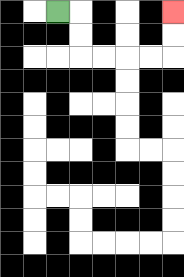{'start': '[2, 0]', 'end': '[7, 0]', 'path_directions': 'R,D,D,R,R,R,R,U,U', 'path_coordinates': '[[2, 0], [3, 0], [3, 1], [3, 2], [4, 2], [5, 2], [6, 2], [7, 2], [7, 1], [7, 0]]'}